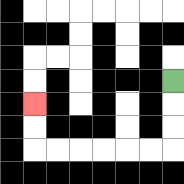{'start': '[7, 3]', 'end': '[1, 4]', 'path_directions': 'D,D,D,L,L,L,L,L,L,U,U', 'path_coordinates': '[[7, 3], [7, 4], [7, 5], [7, 6], [6, 6], [5, 6], [4, 6], [3, 6], [2, 6], [1, 6], [1, 5], [1, 4]]'}